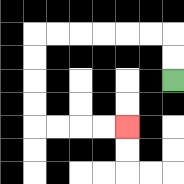{'start': '[7, 3]', 'end': '[5, 5]', 'path_directions': 'U,U,L,L,L,L,L,L,D,D,D,D,R,R,R,R', 'path_coordinates': '[[7, 3], [7, 2], [7, 1], [6, 1], [5, 1], [4, 1], [3, 1], [2, 1], [1, 1], [1, 2], [1, 3], [1, 4], [1, 5], [2, 5], [3, 5], [4, 5], [5, 5]]'}